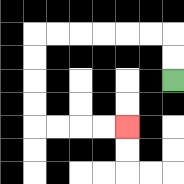{'start': '[7, 3]', 'end': '[5, 5]', 'path_directions': 'U,U,L,L,L,L,L,L,D,D,D,D,R,R,R,R', 'path_coordinates': '[[7, 3], [7, 2], [7, 1], [6, 1], [5, 1], [4, 1], [3, 1], [2, 1], [1, 1], [1, 2], [1, 3], [1, 4], [1, 5], [2, 5], [3, 5], [4, 5], [5, 5]]'}